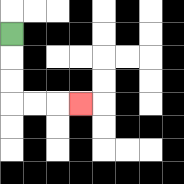{'start': '[0, 1]', 'end': '[3, 4]', 'path_directions': 'D,D,D,R,R,R', 'path_coordinates': '[[0, 1], [0, 2], [0, 3], [0, 4], [1, 4], [2, 4], [3, 4]]'}